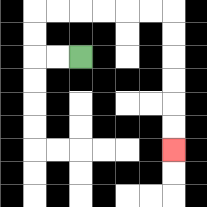{'start': '[3, 2]', 'end': '[7, 6]', 'path_directions': 'L,L,U,U,R,R,R,R,R,R,D,D,D,D,D,D', 'path_coordinates': '[[3, 2], [2, 2], [1, 2], [1, 1], [1, 0], [2, 0], [3, 0], [4, 0], [5, 0], [6, 0], [7, 0], [7, 1], [7, 2], [7, 3], [7, 4], [7, 5], [7, 6]]'}